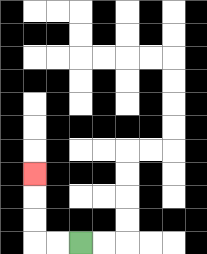{'start': '[3, 10]', 'end': '[1, 7]', 'path_directions': 'L,L,U,U,U', 'path_coordinates': '[[3, 10], [2, 10], [1, 10], [1, 9], [1, 8], [1, 7]]'}